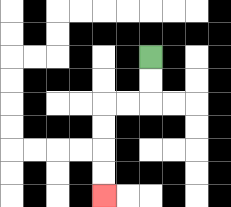{'start': '[6, 2]', 'end': '[4, 8]', 'path_directions': 'D,D,L,L,D,D,D,D', 'path_coordinates': '[[6, 2], [6, 3], [6, 4], [5, 4], [4, 4], [4, 5], [4, 6], [4, 7], [4, 8]]'}